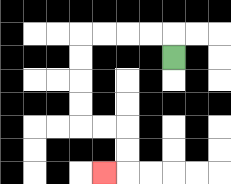{'start': '[7, 2]', 'end': '[4, 7]', 'path_directions': 'U,L,L,L,L,D,D,D,D,R,R,D,D,L', 'path_coordinates': '[[7, 2], [7, 1], [6, 1], [5, 1], [4, 1], [3, 1], [3, 2], [3, 3], [3, 4], [3, 5], [4, 5], [5, 5], [5, 6], [5, 7], [4, 7]]'}